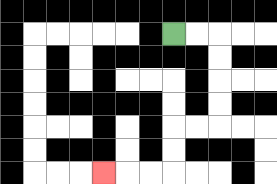{'start': '[7, 1]', 'end': '[4, 7]', 'path_directions': 'R,R,D,D,D,D,L,L,D,D,L,L,L', 'path_coordinates': '[[7, 1], [8, 1], [9, 1], [9, 2], [9, 3], [9, 4], [9, 5], [8, 5], [7, 5], [7, 6], [7, 7], [6, 7], [5, 7], [4, 7]]'}